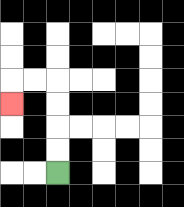{'start': '[2, 7]', 'end': '[0, 4]', 'path_directions': 'U,U,U,U,L,L,D', 'path_coordinates': '[[2, 7], [2, 6], [2, 5], [2, 4], [2, 3], [1, 3], [0, 3], [0, 4]]'}